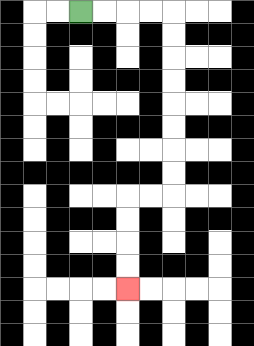{'start': '[3, 0]', 'end': '[5, 12]', 'path_directions': 'R,R,R,R,D,D,D,D,D,D,D,D,L,L,D,D,D,D', 'path_coordinates': '[[3, 0], [4, 0], [5, 0], [6, 0], [7, 0], [7, 1], [7, 2], [7, 3], [7, 4], [7, 5], [7, 6], [7, 7], [7, 8], [6, 8], [5, 8], [5, 9], [5, 10], [5, 11], [5, 12]]'}